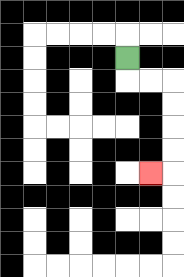{'start': '[5, 2]', 'end': '[6, 7]', 'path_directions': 'D,R,R,D,D,D,D,L', 'path_coordinates': '[[5, 2], [5, 3], [6, 3], [7, 3], [7, 4], [7, 5], [7, 6], [7, 7], [6, 7]]'}